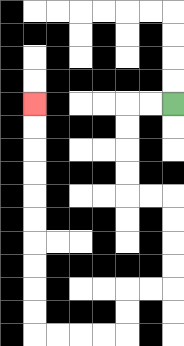{'start': '[7, 4]', 'end': '[1, 4]', 'path_directions': 'L,L,D,D,D,D,R,R,D,D,D,D,L,L,D,D,L,L,L,L,U,U,U,U,U,U,U,U,U,U', 'path_coordinates': '[[7, 4], [6, 4], [5, 4], [5, 5], [5, 6], [5, 7], [5, 8], [6, 8], [7, 8], [7, 9], [7, 10], [7, 11], [7, 12], [6, 12], [5, 12], [5, 13], [5, 14], [4, 14], [3, 14], [2, 14], [1, 14], [1, 13], [1, 12], [1, 11], [1, 10], [1, 9], [1, 8], [1, 7], [1, 6], [1, 5], [1, 4]]'}